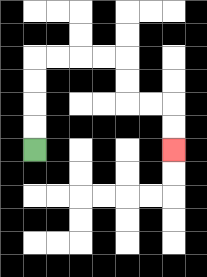{'start': '[1, 6]', 'end': '[7, 6]', 'path_directions': 'U,U,U,U,R,R,R,R,D,D,R,R,D,D', 'path_coordinates': '[[1, 6], [1, 5], [1, 4], [1, 3], [1, 2], [2, 2], [3, 2], [4, 2], [5, 2], [5, 3], [5, 4], [6, 4], [7, 4], [7, 5], [7, 6]]'}